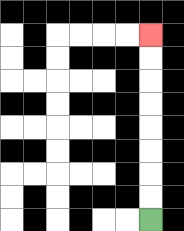{'start': '[6, 9]', 'end': '[6, 1]', 'path_directions': 'U,U,U,U,U,U,U,U', 'path_coordinates': '[[6, 9], [6, 8], [6, 7], [6, 6], [6, 5], [6, 4], [6, 3], [6, 2], [6, 1]]'}